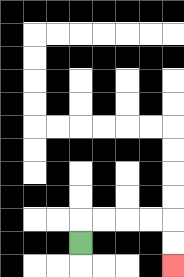{'start': '[3, 10]', 'end': '[7, 11]', 'path_directions': 'U,R,R,R,R,D,D', 'path_coordinates': '[[3, 10], [3, 9], [4, 9], [5, 9], [6, 9], [7, 9], [7, 10], [7, 11]]'}